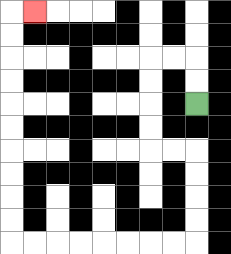{'start': '[8, 4]', 'end': '[1, 0]', 'path_directions': 'U,U,L,L,D,D,D,D,R,R,D,D,D,D,L,L,L,L,L,L,L,L,U,U,U,U,U,U,U,U,U,U,R', 'path_coordinates': '[[8, 4], [8, 3], [8, 2], [7, 2], [6, 2], [6, 3], [6, 4], [6, 5], [6, 6], [7, 6], [8, 6], [8, 7], [8, 8], [8, 9], [8, 10], [7, 10], [6, 10], [5, 10], [4, 10], [3, 10], [2, 10], [1, 10], [0, 10], [0, 9], [0, 8], [0, 7], [0, 6], [0, 5], [0, 4], [0, 3], [0, 2], [0, 1], [0, 0], [1, 0]]'}